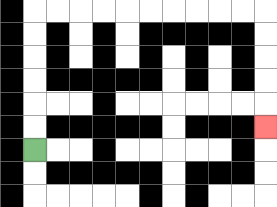{'start': '[1, 6]', 'end': '[11, 5]', 'path_directions': 'U,U,U,U,U,U,R,R,R,R,R,R,R,R,R,R,D,D,D,D,D', 'path_coordinates': '[[1, 6], [1, 5], [1, 4], [1, 3], [1, 2], [1, 1], [1, 0], [2, 0], [3, 0], [4, 0], [5, 0], [6, 0], [7, 0], [8, 0], [9, 0], [10, 0], [11, 0], [11, 1], [11, 2], [11, 3], [11, 4], [11, 5]]'}